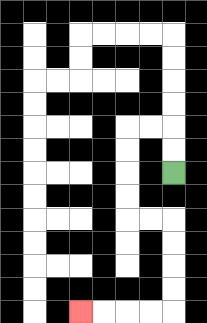{'start': '[7, 7]', 'end': '[3, 13]', 'path_directions': 'U,U,L,L,D,D,D,D,R,R,D,D,D,D,L,L,L,L', 'path_coordinates': '[[7, 7], [7, 6], [7, 5], [6, 5], [5, 5], [5, 6], [5, 7], [5, 8], [5, 9], [6, 9], [7, 9], [7, 10], [7, 11], [7, 12], [7, 13], [6, 13], [5, 13], [4, 13], [3, 13]]'}